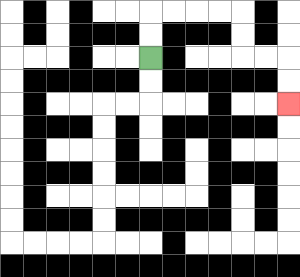{'start': '[6, 2]', 'end': '[12, 4]', 'path_directions': 'U,U,R,R,R,R,D,D,R,R,D,D', 'path_coordinates': '[[6, 2], [6, 1], [6, 0], [7, 0], [8, 0], [9, 0], [10, 0], [10, 1], [10, 2], [11, 2], [12, 2], [12, 3], [12, 4]]'}